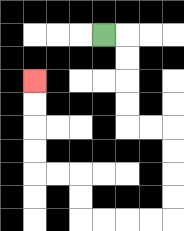{'start': '[4, 1]', 'end': '[1, 3]', 'path_directions': 'R,D,D,D,D,R,R,D,D,D,D,L,L,L,L,U,U,L,L,U,U,U,U', 'path_coordinates': '[[4, 1], [5, 1], [5, 2], [5, 3], [5, 4], [5, 5], [6, 5], [7, 5], [7, 6], [7, 7], [7, 8], [7, 9], [6, 9], [5, 9], [4, 9], [3, 9], [3, 8], [3, 7], [2, 7], [1, 7], [1, 6], [1, 5], [1, 4], [1, 3]]'}